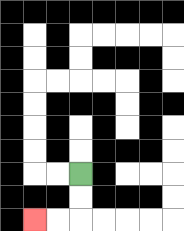{'start': '[3, 7]', 'end': '[1, 9]', 'path_directions': 'D,D,L,L', 'path_coordinates': '[[3, 7], [3, 8], [3, 9], [2, 9], [1, 9]]'}